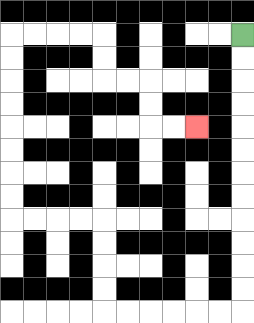{'start': '[10, 1]', 'end': '[8, 5]', 'path_directions': 'D,D,D,D,D,D,D,D,D,D,D,D,L,L,L,L,L,L,U,U,U,U,L,L,L,L,U,U,U,U,U,U,U,U,R,R,R,R,D,D,R,R,D,D,R,R', 'path_coordinates': '[[10, 1], [10, 2], [10, 3], [10, 4], [10, 5], [10, 6], [10, 7], [10, 8], [10, 9], [10, 10], [10, 11], [10, 12], [10, 13], [9, 13], [8, 13], [7, 13], [6, 13], [5, 13], [4, 13], [4, 12], [4, 11], [4, 10], [4, 9], [3, 9], [2, 9], [1, 9], [0, 9], [0, 8], [0, 7], [0, 6], [0, 5], [0, 4], [0, 3], [0, 2], [0, 1], [1, 1], [2, 1], [3, 1], [4, 1], [4, 2], [4, 3], [5, 3], [6, 3], [6, 4], [6, 5], [7, 5], [8, 5]]'}